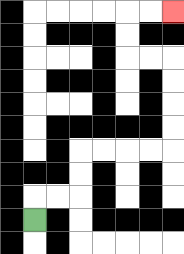{'start': '[1, 9]', 'end': '[7, 0]', 'path_directions': 'U,R,R,U,U,R,R,R,R,U,U,U,U,L,L,U,U,R,R', 'path_coordinates': '[[1, 9], [1, 8], [2, 8], [3, 8], [3, 7], [3, 6], [4, 6], [5, 6], [6, 6], [7, 6], [7, 5], [7, 4], [7, 3], [7, 2], [6, 2], [5, 2], [5, 1], [5, 0], [6, 0], [7, 0]]'}